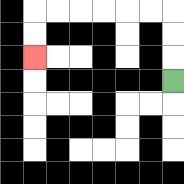{'start': '[7, 3]', 'end': '[1, 2]', 'path_directions': 'U,U,U,L,L,L,L,L,L,D,D', 'path_coordinates': '[[7, 3], [7, 2], [7, 1], [7, 0], [6, 0], [5, 0], [4, 0], [3, 0], [2, 0], [1, 0], [1, 1], [1, 2]]'}